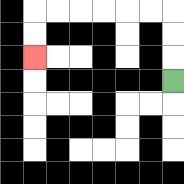{'start': '[7, 3]', 'end': '[1, 2]', 'path_directions': 'U,U,U,L,L,L,L,L,L,D,D', 'path_coordinates': '[[7, 3], [7, 2], [7, 1], [7, 0], [6, 0], [5, 0], [4, 0], [3, 0], [2, 0], [1, 0], [1, 1], [1, 2]]'}